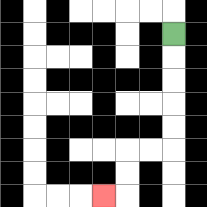{'start': '[7, 1]', 'end': '[4, 8]', 'path_directions': 'D,D,D,D,D,L,L,D,D,L', 'path_coordinates': '[[7, 1], [7, 2], [7, 3], [7, 4], [7, 5], [7, 6], [6, 6], [5, 6], [5, 7], [5, 8], [4, 8]]'}